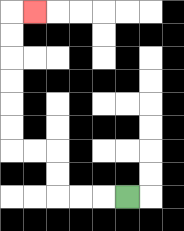{'start': '[5, 8]', 'end': '[1, 0]', 'path_directions': 'L,L,L,U,U,L,L,U,U,U,U,U,U,R', 'path_coordinates': '[[5, 8], [4, 8], [3, 8], [2, 8], [2, 7], [2, 6], [1, 6], [0, 6], [0, 5], [0, 4], [0, 3], [0, 2], [0, 1], [0, 0], [1, 0]]'}